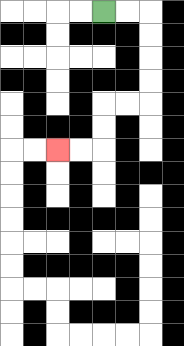{'start': '[4, 0]', 'end': '[2, 6]', 'path_directions': 'R,R,D,D,D,D,L,L,D,D,L,L', 'path_coordinates': '[[4, 0], [5, 0], [6, 0], [6, 1], [6, 2], [6, 3], [6, 4], [5, 4], [4, 4], [4, 5], [4, 6], [3, 6], [2, 6]]'}